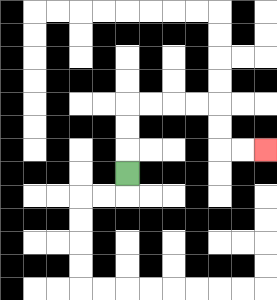{'start': '[5, 7]', 'end': '[11, 6]', 'path_directions': 'U,U,U,R,R,R,R,D,D,R,R', 'path_coordinates': '[[5, 7], [5, 6], [5, 5], [5, 4], [6, 4], [7, 4], [8, 4], [9, 4], [9, 5], [9, 6], [10, 6], [11, 6]]'}